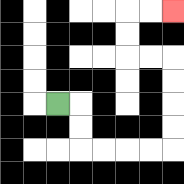{'start': '[2, 4]', 'end': '[7, 0]', 'path_directions': 'R,D,D,R,R,R,R,U,U,U,U,L,L,U,U,R,R', 'path_coordinates': '[[2, 4], [3, 4], [3, 5], [3, 6], [4, 6], [5, 6], [6, 6], [7, 6], [7, 5], [7, 4], [7, 3], [7, 2], [6, 2], [5, 2], [5, 1], [5, 0], [6, 0], [7, 0]]'}